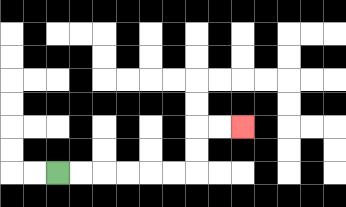{'start': '[2, 7]', 'end': '[10, 5]', 'path_directions': 'R,R,R,R,R,R,U,U,R,R', 'path_coordinates': '[[2, 7], [3, 7], [4, 7], [5, 7], [6, 7], [7, 7], [8, 7], [8, 6], [8, 5], [9, 5], [10, 5]]'}